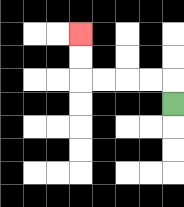{'start': '[7, 4]', 'end': '[3, 1]', 'path_directions': 'U,L,L,L,L,U,U', 'path_coordinates': '[[7, 4], [7, 3], [6, 3], [5, 3], [4, 3], [3, 3], [3, 2], [3, 1]]'}